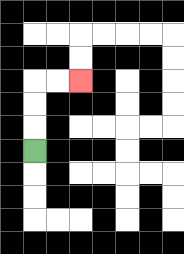{'start': '[1, 6]', 'end': '[3, 3]', 'path_directions': 'U,U,U,R,R', 'path_coordinates': '[[1, 6], [1, 5], [1, 4], [1, 3], [2, 3], [3, 3]]'}